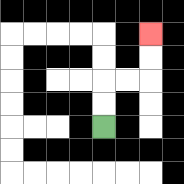{'start': '[4, 5]', 'end': '[6, 1]', 'path_directions': 'U,U,R,R,U,U', 'path_coordinates': '[[4, 5], [4, 4], [4, 3], [5, 3], [6, 3], [6, 2], [6, 1]]'}